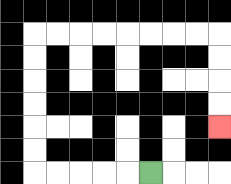{'start': '[6, 7]', 'end': '[9, 5]', 'path_directions': 'L,L,L,L,L,U,U,U,U,U,U,R,R,R,R,R,R,R,R,D,D,D,D', 'path_coordinates': '[[6, 7], [5, 7], [4, 7], [3, 7], [2, 7], [1, 7], [1, 6], [1, 5], [1, 4], [1, 3], [1, 2], [1, 1], [2, 1], [3, 1], [4, 1], [5, 1], [6, 1], [7, 1], [8, 1], [9, 1], [9, 2], [9, 3], [9, 4], [9, 5]]'}